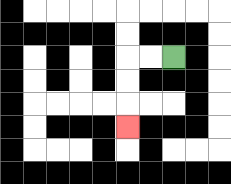{'start': '[7, 2]', 'end': '[5, 5]', 'path_directions': 'L,L,D,D,D', 'path_coordinates': '[[7, 2], [6, 2], [5, 2], [5, 3], [5, 4], [5, 5]]'}